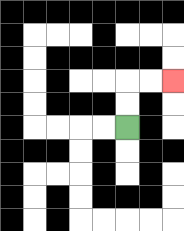{'start': '[5, 5]', 'end': '[7, 3]', 'path_directions': 'U,U,R,R', 'path_coordinates': '[[5, 5], [5, 4], [5, 3], [6, 3], [7, 3]]'}